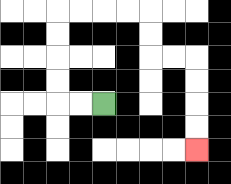{'start': '[4, 4]', 'end': '[8, 6]', 'path_directions': 'L,L,U,U,U,U,R,R,R,R,D,D,R,R,D,D,D,D', 'path_coordinates': '[[4, 4], [3, 4], [2, 4], [2, 3], [2, 2], [2, 1], [2, 0], [3, 0], [4, 0], [5, 0], [6, 0], [6, 1], [6, 2], [7, 2], [8, 2], [8, 3], [8, 4], [8, 5], [8, 6]]'}